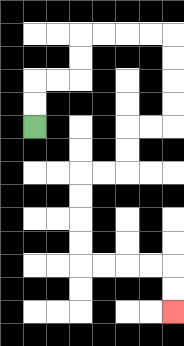{'start': '[1, 5]', 'end': '[7, 13]', 'path_directions': 'U,U,R,R,U,U,R,R,R,R,D,D,D,D,L,L,D,D,L,L,D,D,D,D,R,R,R,R,D,D', 'path_coordinates': '[[1, 5], [1, 4], [1, 3], [2, 3], [3, 3], [3, 2], [3, 1], [4, 1], [5, 1], [6, 1], [7, 1], [7, 2], [7, 3], [7, 4], [7, 5], [6, 5], [5, 5], [5, 6], [5, 7], [4, 7], [3, 7], [3, 8], [3, 9], [3, 10], [3, 11], [4, 11], [5, 11], [6, 11], [7, 11], [7, 12], [7, 13]]'}